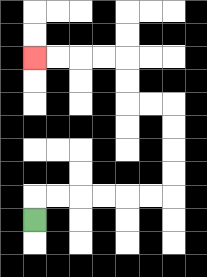{'start': '[1, 9]', 'end': '[1, 2]', 'path_directions': 'U,R,R,R,R,R,R,U,U,U,U,L,L,U,U,L,L,L,L', 'path_coordinates': '[[1, 9], [1, 8], [2, 8], [3, 8], [4, 8], [5, 8], [6, 8], [7, 8], [7, 7], [7, 6], [7, 5], [7, 4], [6, 4], [5, 4], [5, 3], [5, 2], [4, 2], [3, 2], [2, 2], [1, 2]]'}